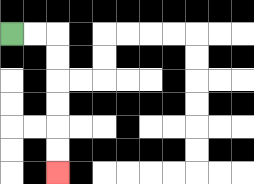{'start': '[0, 1]', 'end': '[2, 7]', 'path_directions': 'R,R,D,D,D,D,D,D', 'path_coordinates': '[[0, 1], [1, 1], [2, 1], [2, 2], [2, 3], [2, 4], [2, 5], [2, 6], [2, 7]]'}